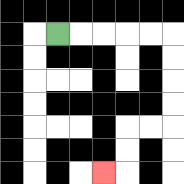{'start': '[2, 1]', 'end': '[4, 7]', 'path_directions': 'R,R,R,R,R,D,D,D,D,L,L,D,D,L', 'path_coordinates': '[[2, 1], [3, 1], [4, 1], [5, 1], [6, 1], [7, 1], [7, 2], [7, 3], [7, 4], [7, 5], [6, 5], [5, 5], [5, 6], [5, 7], [4, 7]]'}